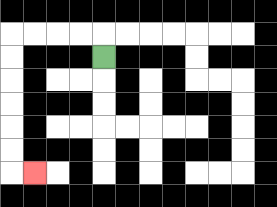{'start': '[4, 2]', 'end': '[1, 7]', 'path_directions': 'U,L,L,L,L,D,D,D,D,D,D,R', 'path_coordinates': '[[4, 2], [4, 1], [3, 1], [2, 1], [1, 1], [0, 1], [0, 2], [0, 3], [0, 4], [0, 5], [0, 6], [0, 7], [1, 7]]'}